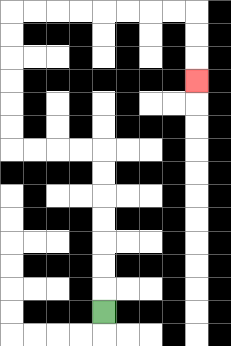{'start': '[4, 13]', 'end': '[8, 3]', 'path_directions': 'U,U,U,U,U,U,U,L,L,L,L,U,U,U,U,U,U,R,R,R,R,R,R,R,R,D,D,D', 'path_coordinates': '[[4, 13], [4, 12], [4, 11], [4, 10], [4, 9], [4, 8], [4, 7], [4, 6], [3, 6], [2, 6], [1, 6], [0, 6], [0, 5], [0, 4], [0, 3], [0, 2], [0, 1], [0, 0], [1, 0], [2, 0], [3, 0], [4, 0], [5, 0], [6, 0], [7, 0], [8, 0], [8, 1], [8, 2], [8, 3]]'}